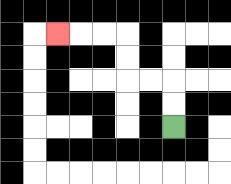{'start': '[7, 5]', 'end': '[2, 1]', 'path_directions': 'U,U,L,L,U,U,L,L,L', 'path_coordinates': '[[7, 5], [7, 4], [7, 3], [6, 3], [5, 3], [5, 2], [5, 1], [4, 1], [3, 1], [2, 1]]'}